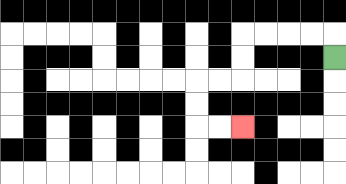{'start': '[14, 2]', 'end': '[10, 5]', 'path_directions': 'U,L,L,L,L,D,D,L,L,D,D,R,R', 'path_coordinates': '[[14, 2], [14, 1], [13, 1], [12, 1], [11, 1], [10, 1], [10, 2], [10, 3], [9, 3], [8, 3], [8, 4], [8, 5], [9, 5], [10, 5]]'}